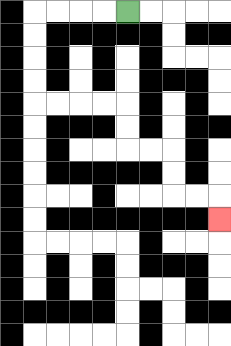{'start': '[5, 0]', 'end': '[9, 9]', 'path_directions': 'L,L,L,L,D,D,D,D,R,R,R,R,D,D,R,R,D,D,R,R,D', 'path_coordinates': '[[5, 0], [4, 0], [3, 0], [2, 0], [1, 0], [1, 1], [1, 2], [1, 3], [1, 4], [2, 4], [3, 4], [4, 4], [5, 4], [5, 5], [5, 6], [6, 6], [7, 6], [7, 7], [7, 8], [8, 8], [9, 8], [9, 9]]'}